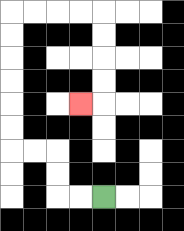{'start': '[4, 8]', 'end': '[3, 4]', 'path_directions': 'L,L,U,U,L,L,U,U,U,U,U,U,R,R,R,R,D,D,D,D,L', 'path_coordinates': '[[4, 8], [3, 8], [2, 8], [2, 7], [2, 6], [1, 6], [0, 6], [0, 5], [0, 4], [0, 3], [0, 2], [0, 1], [0, 0], [1, 0], [2, 0], [3, 0], [4, 0], [4, 1], [4, 2], [4, 3], [4, 4], [3, 4]]'}